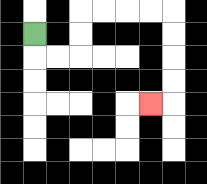{'start': '[1, 1]', 'end': '[6, 4]', 'path_directions': 'D,R,R,U,U,R,R,R,R,D,D,D,D,L', 'path_coordinates': '[[1, 1], [1, 2], [2, 2], [3, 2], [3, 1], [3, 0], [4, 0], [5, 0], [6, 0], [7, 0], [7, 1], [7, 2], [7, 3], [7, 4], [6, 4]]'}